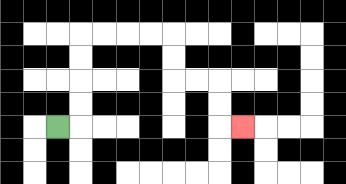{'start': '[2, 5]', 'end': '[10, 5]', 'path_directions': 'R,U,U,U,U,R,R,R,R,D,D,R,R,D,D,R', 'path_coordinates': '[[2, 5], [3, 5], [3, 4], [3, 3], [3, 2], [3, 1], [4, 1], [5, 1], [6, 1], [7, 1], [7, 2], [7, 3], [8, 3], [9, 3], [9, 4], [9, 5], [10, 5]]'}